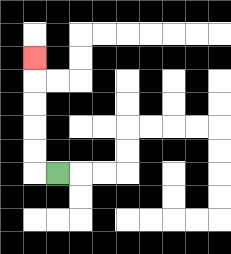{'start': '[2, 7]', 'end': '[1, 2]', 'path_directions': 'L,U,U,U,U,U', 'path_coordinates': '[[2, 7], [1, 7], [1, 6], [1, 5], [1, 4], [1, 3], [1, 2]]'}